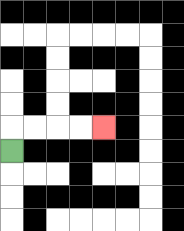{'start': '[0, 6]', 'end': '[4, 5]', 'path_directions': 'U,R,R,R,R', 'path_coordinates': '[[0, 6], [0, 5], [1, 5], [2, 5], [3, 5], [4, 5]]'}